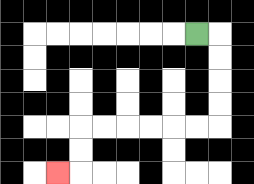{'start': '[8, 1]', 'end': '[2, 7]', 'path_directions': 'R,D,D,D,D,L,L,L,L,L,L,D,D,L', 'path_coordinates': '[[8, 1], [9, 1], [9, 2], [9, 3], [9, 4], [9, 5], [8, 5], [7, 5], [6, 5], [5, 5], [4, 5], [3, 5], [3, 6], [3, 7], [2, 7]]'}